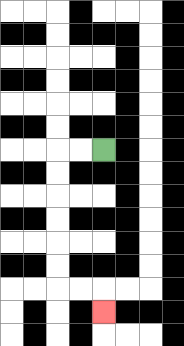{'start': '[4, 6]', 'end': '[4, 13]', 'path_directions': 'L,L,D,D,D,D,D,D,R,R,D', 'path_coordinates': '[[4, 6], [3, 6], [2, 6], [2, 7], [2, 8], [2, 9], [2, 10], [2, 11], [2, 12], [3, 12], [4, 12], [4, 13]]'}